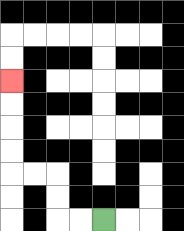{'start': '[4, 9]', 'end': '[0, 3]', 'path_directions': 'L,L,U,U,L,L,U,U,U,U', 'path_coordinates': '[[4, 9], [3, 9], [2, 9], [2, 8], [2, 7], [1, 7], [0, 7], [0, 6], [0, 5], [0, 4], [0, 3]]'}